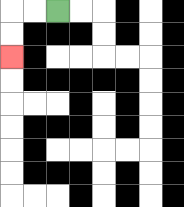{'start': '[2, 0]', 'end': '[0, 2]', 'path_directions': 'L,L,D,D', 'path_coordinates': '[[2, 0], [1, 0], [0, 0], [0, 1], [0, 2]]'}